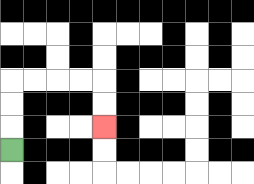{'start': '[0, 6]', 'end': '[4, 5]', 'path_directions': 'U,U,U,R,R,R,R,D,D', 'path_coordinates': '[[0, 6], [0, 5], [0, 4], [0, 3], [1, 3], [2, 3], [3, 3], [4, 3], [4, 4], [4, 5]]'}